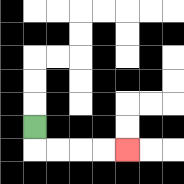{'start': '[1, 5]', 'end': '[5, 6]', 'path_directions': 'D,R,R,R,R', 'path_coordinates': '[[1, 5], [1, 6], [2, 6], [3, 6], [4, 6], [5, 6]]'}